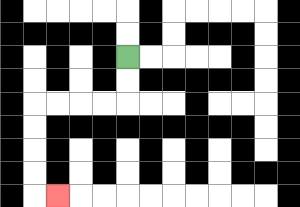{'start': '[5, 2]', 'end': '[2, 8]', 'path_directions': 'D,D,L,L,L,L,D,D,D,D,R', 'path_coordinates': '[[5, 2], [5, 3], [5, 4], [4, 4], [3, 4], [2, 4], [1, 4], [1, 5], [1, 6], [1, 7], [1, 8], [2, 8]]'}